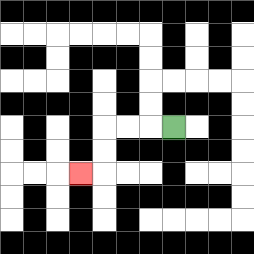{'start': '[7, 5]', 'end': '[3, 7]', 'path_directions': 'L,L,L,D,D,L', 'path_coordinates': '[[7, 5], [6, 5], [5, 5], [4, 5], [4, 6], [4, 7], [3, 7]]'}